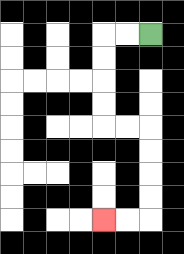{'start': '[6, 1]', 'end': '[4, 9]', 'path_directions': 'L,L,D,D,D,D,R,R,D,D,D,D,L,L', 'path_coordinates': '[[6, 1], [5, 1], [4, 1], [4, 2], [4, 3], [4, 4], [4, 5], [5, 5], [6, 5], [6, 6], [6, 7], [6, 8], [6, 9], [5, 9], [4, 9]]'}